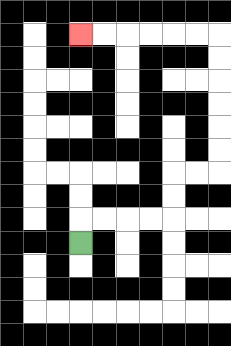{'start': '[3, 10]', 'end': '[3, 1]', 'path_directions': 'U,R,R,R,R,U,U,R,R,U,U,U,U,U,U,L,L,L,L,L,L', 'path_coordinates': '[[3, 10], [3, 9], [4, 9], [5, 9], [6, 9], [7, 9], [7, 8], [7, 7], [8, 7], [9, 7], [9, 6], [9, 5], [9, 4], [9, 3], [9, 2], [9, 1], [8, 1], [7, 1], [6, 1], [5, 1], [4, 1], [3, 1]]'}